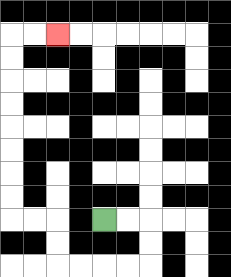{'start': '[4, 9]', 'end': '[2, 1]', 'path_directions': 'R,R,D,D,L,L,L,L,U,U,L,L,U,U,U,U,U,U,U,U,R,R', 'path_coordinates': '[[4, 9], [5, 9], [6, 9], [6, 10], [6, 11], [5, 11], [4, 11], [3, 11], [2, 11], [2, 10], [2, 9], [1, 9], [0, 9], [0, 8], [0, 7], [0, 6], [0, 5], [0, 4], [0, 3], [0, 2], [0, 1], [1, 1], [2, 1]]'}